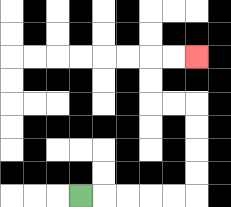{'start': '[3, 8]', 'end': '[8, 2]', 'path_directions': 'R,R,R,R,R,U,U,U,U,L,L,U,U,R,R', 'path_coordinates': '[[3, 8], [4, 8], [5, 8], [6, 8], [7, 8], [8, 8], [8, 7], [8, 6], [8, 5], [8, 4], [7, 4], [6, 4], [6, 3], [6, 2], [7, 2], [8, 2]]'}